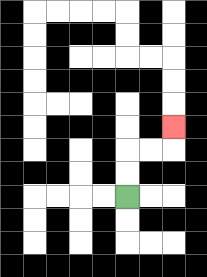{'start': '[5, 8]', 'end': '[7, 5]', 'path_directions': 'U,U,R,R,U', 'path_coordinates': '[[5, 8], [5, 7], [5, 6], [6, 6], [7, 6], [7, 5]]'}